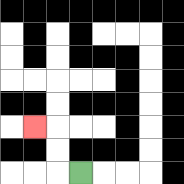{'start': '[3, 7]', 'end': '[1, 5]', 'path_directions': 'L,U,U,L', 'path_coordinates': '[[3, 7], [2, 7], [2, 6], [2, 5], [1, 5]]'}